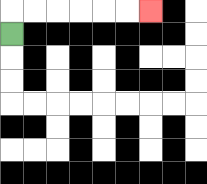{'start': '[0, 1]', 'end': '[6, 0]', 'path_directions': 'U,R,R,R,R,R,R', 'path_coordinates': '[[0, 1], [0, 0], [1, 0], [2, 0], [3, 0], [4, 0], [5, 0], [6, 0]]'}